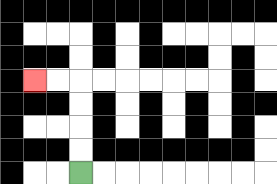{'start': '[3, 7]', 'end': '[1, 3]', 'path_directions': 'U,U,U,U,L,L', 'path_coordinates': '[[3, 7], [3, 6], [3, 5], [3, 4], [3, 3], [2, 3], [1, 3]]'}